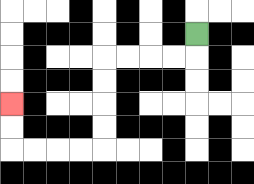{'start': '[8, 1]', 'end': '[0, 4]', 'path_directions': 'D,L,L,L,L,D,D,D,D,L,L,L,L,U,U', 'path_coordinates': '[[8, 1], [8, 2], [7, 2], [6, 2], [5, 2], [4, 2], [4, 3], [4, 4], [4, 5], [4, 6], [3, 6], [2, 6], [1, 6], [0, 6], [0, 5], [0, 4]]'}